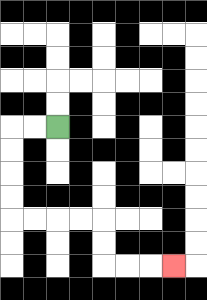{'start': '[2, 5]', 'end': '[7, 11]', 'path_directions': 'L,L,D,D,D,D,R,R,R,R,D,D,R,R,R', 'path_coordinates': '[[2, 5], [1, 5], [0, 5], [0, 6], [0, 7], [0, 8], [0, 9], [1, 9], [2, 9], [3, 9], [4, 9], [4, 10], [4, 11], [5, 11], [6, 11], [7, 11]]'}